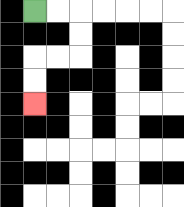{'start': '[1, 0]', 'end': '[1, 4]', 'path_directions': 'R,R,D,D,L,L,D,D', 'path_coordinates': '[[1, 0], [2, 0], [3, 0], [3, 1], [3, 2], [2, 2], [1, 2], [1, 3], [1, 4]]'}